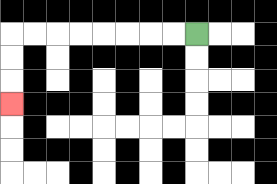{'start': '[8, 1]', 'end': '[0, 4]', 'path_directions': 'L,L,L,L,L,L,L,L,D,D,D', 'path_coordinates': '[[8, 1], [7, 1], [6, 1], [5, 1], [4, 1], [3, 1], [2, 1], [1, 1], [0, 1], [0, 2], [0, 3], [0, 4]]'}